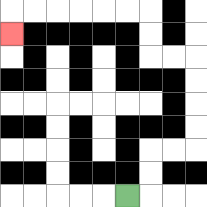{'start': '[5, 8]', 'end': '[0, 1]', 'path_directions': 'R,U,U,R,R,U,U,U,U,L,L,U,U,L,L,L,L,L,L,D', 'path_coordinates': '[[5, 8], [6, 8], [6, 7], [6, 6], [7, 6], [8, 6], [8, 5], [8, 4], [8, 3], [8, 2], [7, 2], [6, 2], [6, 1], [6, 0], [5, 0], [4, 0], [3, 0], [2, 0], [1, 0], [0, 0], [0, 1]]'}